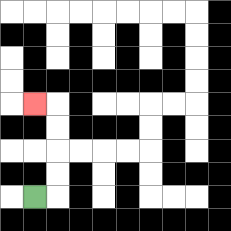{'start': '[1, 8]', 'end': '[1, 4]', 'path_directions': 'R,U,U,U,U,L', 'path_coordinates': '[[1, 8], [2, 8], [2, 7], [2, 6], [2, 5], [2, 4], [1, 4]]'}